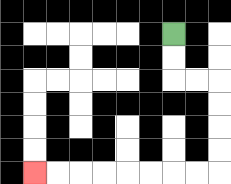{'start': '[7, 1]', 'end': '[1, 7]', 'path_directions': 'D,D,R,R,D,D,D,D,L,L,L,L,L,L,L,L', 'path_coordinates': '[[7, 1], [7, 2], [7, 3], [8, 3], [9, 3], [9, 4], [9, 5], [9, 6], [9, 7], [8, 7], [7, 7], [6, 7], [5, 7], [4, 7], [3, 7], [2, 7], [1, 7]]'}